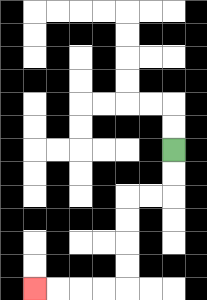{'start': '[7, 6]', 'end': '[1, 12]', 'path_directions': 'D,D,L,L,D,D,D,D,L,L,L,L', 'path_coordinates': '[[7, 6], [7, 7], [7, 8], [6, 8], [5, 8], [5, 9], [5, 10], [5, 11], [5, 12], [4, 12], [3, 12], [2, 12], [1, 12]]'}